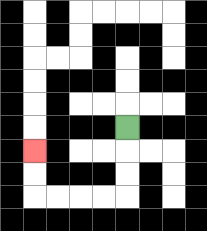{'start': '[5, 5]', 'end': '[1, 6]', 'path_directions': 'D,D,D,L,L,L,L,U,U', 'path_coordinates': '[[5, 5], [5, 6], [5, 7], [5, 8], [4, 8], [3, 8], [2, 8], [1, 8], [1, 7], [1, 6]]'}